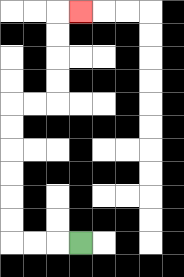{'start': '[3, 10]', 'end': '[3, 0]', 'path_directions': 'L,L,L,U,U,U,U,U,U,R,R,U,U,U,U,R', 'path_coordinates': '[[3, 10], [2, 10], [1, 10], [0, 10], [0, 9], [0, 8], [0, 7], [0, 6], [0, 5], [0, 4], [1, 4], [2, 4], [2, 3], [2, 2], [2, 1], [2, 0], [3, 0]]'}